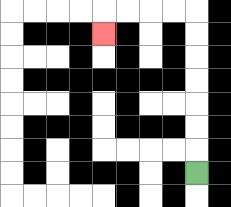{'start': '[8, 7]', 'end': '[4, 1]', 'path_directions': 'U,U,U,U,U,U,U,L,L,L,L,D', 'path_coordinates': '[[8, 7], [8, 6], [8, 5], [8, 4], [8, 3], [8, 2], [8, 1], [8, 0], [7, 0], [6, 0], [5, 0], [4, 0], [4, 1]]'}